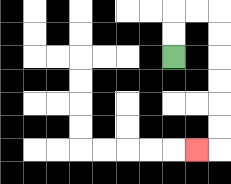{'start': '[7, 2]', 'end': '[8, 6]', 'path_directions': 'U,U,R,R,D,D,D,D,D,D,L', 'path_coordinates': '[[7, 2], [7, 1], [7, 0], [8, 0], [9, 0], [9, 1], [9, 2], [9, 3], [9, 4], [9, 5], [9, 6], [8, 6]]'}